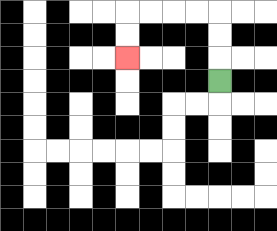{'start': '[9, 3]', 'end': '[5, 2]', 'path_directions': 'U,U,U,L,L,L,L,D,D', 'path_coordinates': '[[9, 3], [9, 2], [9, 1], [9, 0], [8, 0], [7, 0], [6, 0], [5, 0], [5, 1], [5, 2]]'}